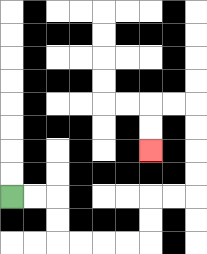{'start': '[0, 8]', 'end': '[6, 6]', 'path_directions': 'R,R,D,D,R,R,R,R,U,U,R,R,U,U,U,U,L,L,D,D', 'path_coordinates': '[[0, 8], [1, 8], [2, 8], [2, 9], [2, 10], [3, 10], [4, 10], [5, 10], [6, 10], [6, 9], [6, 8], [7, 8], [8, 8], [8, 7], [8, 6], [8, 5], [8, 4], [7, 4], [6, 4], [6, 5], [6, 6]]'}